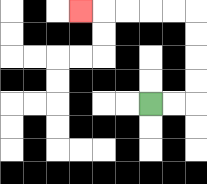{'start': '[6, 4]', 'end': '[3, 0]', 'path_directions': 'R,R,U,U,U,U,L,L,L,L,L', 'path_coordinates': '[[6, 4], [7, 4], [8, 4], [8, 3], [8, 2], [8, 1], [8, 0], [7, 0], [6, 0], [5, 0], [4, 0], [3, 0]]'}